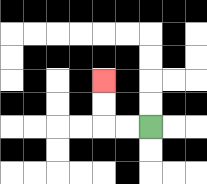{'start': '[6, 5]', 'end': '[4, 3]', 'path_directions': 'L,L,U,U', 'path_coordinates': '[[6, 5], [5, 5], [4, 5], [4, 4], [4, 3]]'}